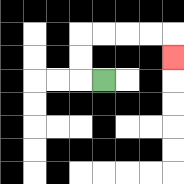{'start': '[4, 3]', 'end': '[7, 2]', 'path_directions': 'L,U,U,R,R,R,R,D', 'path_coordinates': '[[4, 3], [3, 3], [3, 2], [3, 1], [4, 1], [5, 1], [6, 1], [7, 1], [7, 2]]'}